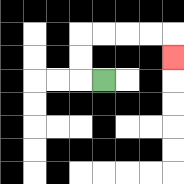{'start': '[4, 3]', 'end': '[7, 2]', 'path_directions': 'L,U,U,R,R,R,R,D', 'path_coordinates': '[[4, 3], [3, 3], [3, 2], [3, 1], [4, 1], [5, 1], [6, 1], [7, 1], [7, 2]]'}